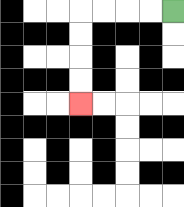{'start': '[7, 0]', 'end': '[3, 4]', 'path_directions': 'L,L,L,L,D,D,D,D', 'path_coordinates': '[[7, 0], [6, 0], [5, 0], [4, 0], [3, 0], [3, 1], [3, 2], [3, 3], [3, 4]]'}